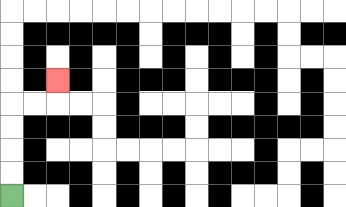{'start': '[0, 8]', 'end': '[2, 3]', 'path_directions': 'U,U,U,U,R,R,U', 'path_coordinates': '[[0, 8], [0, 7], [0, 6], [0, 5], [0, 4], [1, 4], [2, 4], [2, 3]]'}